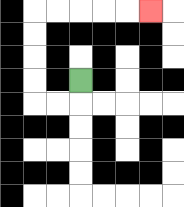{'start': '[3, 3]', 'end': '[6, 0]', 'path_directions': 'D,L,L,U,U,U,U,R,R,R,R,R', 'path_coordinates': '[[3, 3], [3, 4], [2, 4], [1, 4], [1, 3], [1, 2], [1, 1], [1, 0], [2, 0], [3, 0], [4, 0], [5, 0], [6, 0]]'}